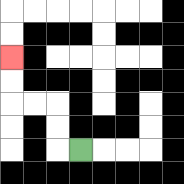{'start': '[3, 6]', 'end': '[0, 2]', 'path_directions': 'L,U,U,L,L,U,U', 'path_coordinates': '[[3, 6], [2, 6], [2, 5], [2, 4], [1, 4], [0, 4], [0, 3], [0, 2]]'}